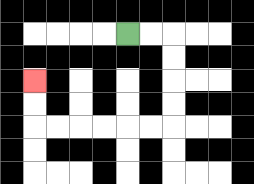{'start': '[5, 1]', 'end': '[1, 3]', 'path_directions': 'R,R,D,D,D,D,L,L,L,L,L,L,U,U', 'path_coordinates': '[[5, 1], [6, 1], [7, 1], [7, 2], [7, 3], [7, 4], [7, 5], [6, 5], [5, 5], [4, 5], [3, 5], [2, 5], [1, 5], [1, 4], [1, 3]]'}